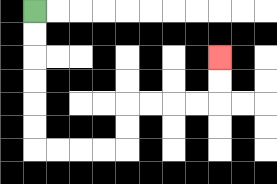{'start': '[1, 0]', 'end': '[9, 2]', 'path_directions': 'D,D,D,D,D,D,R,R,R,R,U,U,R,R,R,R,U,U', 'path_coordinates': '[[1, 0], [1, 1], [1, 2], [1, 3], [1, 4], [1, 5], [1, 6], [2, 6], [3, 6], [4, 6], [5, 6], [5, 5], [5, 4], [6, 4], [7, 4], [8, 4], [9, 4], [9, 3], [9, 2]]'}